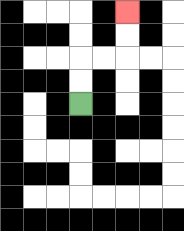{'start': '[3, 4]', 'end': '[5, 0]', 'path_directions': 'U,U,R,R,U,U', 'path_coordinates': '[[3, 4], [3, 3], [3, 2], [4, 2], [5, 2], [5, 1], [5, 0]]'}